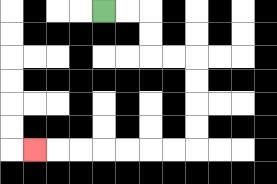{'start': '[4, 0]', 'end': '[1, 6]', 'path_directions': 'R,R,D,D,R,R,D,D,D,D,L,L,L,L,L,L,L', 'path_coordinates': '[[4, 0], [5, 0], [6, 0], [6, 1], [6, 2], [7, 2], [8, 2], [8, 3], [8, 4], [8, 5], [8, 6], [7, 6], [6, 6], [5, 6], [4, 6], [3, 6], [2, 6], [1, 6]]'}